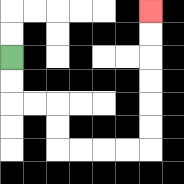{'start': '[0, 2]', 'end': '[6, 0]', 'path_directions': 'D,D,R,R,D,D,R,R,R,R,U,U,U,U,U,U', 'path_coordinates': '[[0, 2], [0, 3], [0, 4], [1, 4], [2, 4], [2, 5], [2, 6], [3, 6], [4, 6], [5, 6], [6, 6], [6, 5], [6, 4], [6, 3], [6, 2], [6, 1], [6, 0]]'}